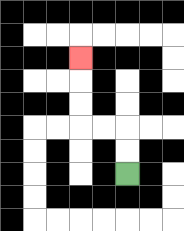{'start': '[5, 7]', 'end': '[3, 2]', 'path_directions': 'U,U,L,L,U,U,U', 'path_coordinates': '[[5, 7], [5, 6], [5, 5], [4, 5], [3, 5], [3, 4], [3, 3], [3, 2]]'}